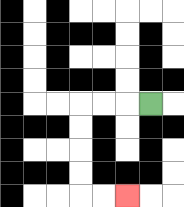{'start': '[6, 4]', 'end': '[5, 8]', 'path_directions': 'L,L,L,D,D,D,D,R,R', 'path_coordinates': '[[6, 4], [5, 4], [4, 4], [3, 4], [3, 5], [3, 6], [3, 7], [3, 8], [4, 8], [5, 8]]'}